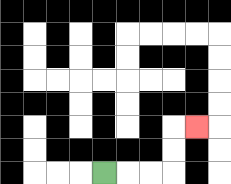{'start': '[4, 7]', 'end': '[8, 5]', 'path_directions': 'R,R,R,U,U,R', 'path_coordinates': '[[4, 7], [5, 7], [6, 7], [7, 7], [7, 6], [7, 5], [8, 5]]'}